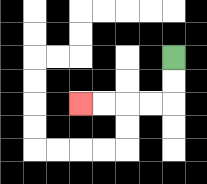{'start': '[7, 2]', 'end': '[3, 4]', 'path_directions': 'D,D,L,L,L,L', 'path_coordinates': '[[7, 2], [7, 3], [7, 4], [6, 4], [5, 4], [4, 4], [3, 4]]'}